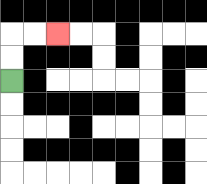{'start': '[0, 3]', 'end': '[2, 1]', 'path_directions': 'U,U,R,R', 'path_coordinates': '[[0, 3], [0, 2], [0, 1], [1, 1], [2, 1]]'}